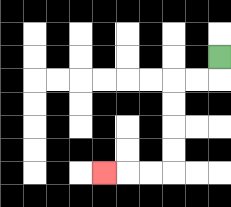{'start': '[9, 2]', 'end': '[4, 7]', 'path_directions': 'D,L,L,D,D,D,D,L,L,L', 'path_coordinates': '[[9, 2], [9, 3], [8, 3], [7, 3], [7, 4], [7, 5], [7, 6], [7, 7], [6, 7], [5, 7], [4, 7]]'}